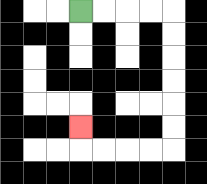{'start': '[3, 0]', 'end': '[3, 5]', 'path_directions': 'R,R,R,R,D,D,D,D,D,D,L,L,L,L,U', 'path_coordinates': '[[3, 0], [4, 0], [5, 0], [6, 0], [7, 0], [7, 1], [7, 2], [7, 3], [7, 4], [7, 5], [7, 6], [6, 6], [5, 6], [4, 6], [3, 6], [3, 5]]'}